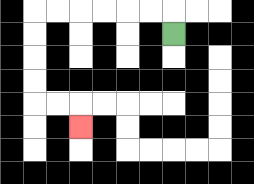{'start': '[7, 1]', 'end': '[3, 5]', 'path_directions': 'U,L,L,L,L,L,L,D,D,D,D,R,R,D', 'path_coordinates': '[[7, 1], [7, 0], [6, 0], [5, 0], [4, 0], [3, 0], [2, 0], [1, 0], [1, 1], [1, 2], [1, 3], [1, 4], [2, 4], [3, 4], [3, 5]]'}